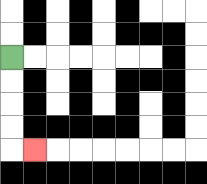{'start': '[0, 2]', 'end': '[1, 6]', 'path_directions': 'D,D,D,D,R', 'path_coordinates': '[[0, 2], [0, 3], [0, 4], [0, 5], [0, 6], [1, 6]]'}